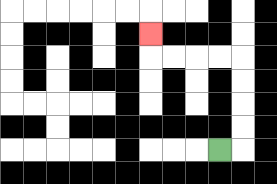{'start': '[9, 6]', 'end': '[6, 1]', 'path_directions': 'R,U,U,U,U,L,L,L,L,U', 'path_coordinates': '[[9, 6], [10, 6], [10, 5], [10, 4], [10, 3], [10, 2], [9, 2], [8, 2], [7, 2], [6, 2], [6, 1]]'}